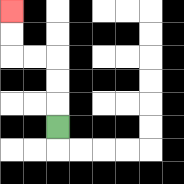{'start': '[2, 5]', 'end': '[0, 0]', 'path_directions': 'U,U,U,L,L,U,U', 'path_coordinates': '[[2, 5], [2, 4], [2, 3], [2, 2], [1, 2], [0, 2], [0, 1], [0, 0]]'}